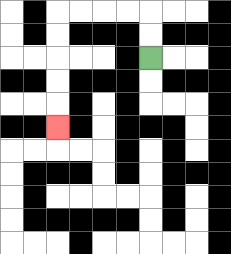{'start': '[6, 2]', 'end': '[2, 5]', 'path_directions': 'U,U,L,L,L,L,D,D,D,D,D', 'path_coordinates': '[[6, 2], [6, 1], [6, 0], [5, 0], [4, 0], [3, 0], [2, 0], [2, 1], [2, 2], [2, 3], [2, 4], [2, 5]]'}